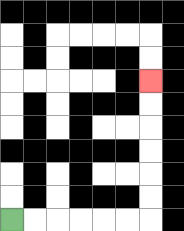{'start': '[0, 9]', 'end': '[6, 3]', 'path_directions': 'R,R,R,R,R,R,U,U,U,U,U,U', 'path_coordinates': '[[0, 9], [1, 9], [2, 9], [3, 9], [4, 9], [5, 9], [6, 9], [6, 8], [6, 7], [6, 6], [6, 5], [6, 4], [6, 3]]'}